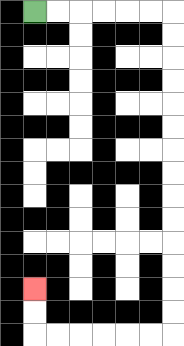{'start': '[1, 0]', 'end': '[1, 12]', 'path_directions': 'R,R,R,R,R,R,D,D,D,D,D,D,D,D,D,D,D,D,D,D,L,L,L,L,L,L,U,U', 'path_coordinates': '[[1, 0], [2, 0], [3, 0], [4, 0], [5, 0], [6, 0], [7, 0], [7, 1], [7, 2], [7, 3], [7, 4], [7, 5], [7, 6], [7, 7], [7, 8], [7, 9], [7, 10], [7, 11], [7, 12], [7, 13], [7, 14], [6, 14], [5, 14], [4, 14], [3, 14], [2, 14], [1, 14], [1, 13], [1, 12]]'}